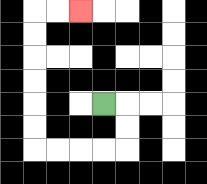{'start': '[4, 4]', 'end': '[3, 0]', 'path_directions': 'R,D,D,L,L,L,L,U,U,U,U,U,U,R,R', 'path_coordinates': '[[4, 4], [5, 4], [5, 5], [5, 6], [4, 6], [3, 6], [2, 6], [1, 6], [1, 5], [1, 4], [1, 3], [1, 2], [1, 1], [1, 0], [2, 0], [3, 0]]'}